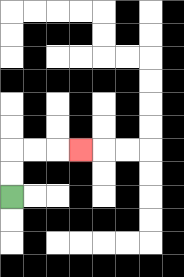{'start': '[0, 8]', 'end': '[3, 6]', 'path_directions': 'U,U,R,R,R', 'path_coordinates': '[[0, 8], [0, 7], [0, 6], [1, 6], [2, 6], [3, 6]]'}